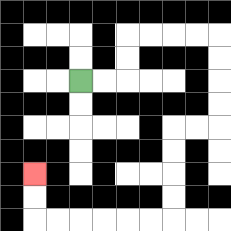{'start': '[3, 3]', 'end': '[1, 7]', 'path_directions': 'R,R,U,U,R,R,R,R,D,D,D,D,L,L,D,D,D,D,L,L,L,L,L,L,U,U', 'path_coordinates': '[[3, 3], [4, 3], [5, 3], [5, 2], [5, 1], [6, 1], [7, 1], [8, 1], [9, 1], [9, 2], [9, 3], [9, 4], [9, 5], [8, 5], [7, 5], [7, 6], [7, 7], [7, 8], [7, 9], [6, 9], [5, 9], [4, 9], [3, 9], [2, 9], [1, 9], [1, 8], [1, 7]]'}